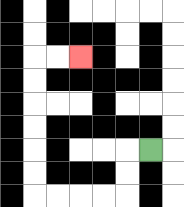{'start': '[6, 6]', 'end': '[3, 2]', 'path_directions': 'L,D,D,L,L,L,L,U,U,U,U,U,U,R,R', 'path_coordinates': '[[6, 6], [5, 6], [5, 7], [5, 8], [4, 8], [3, 8], [2, 8], [1, 8], [1, 7], [1, 6], [1, 5], [1, 4], [1, 3], [1, 2], [2, 2], [3, 2]]'}